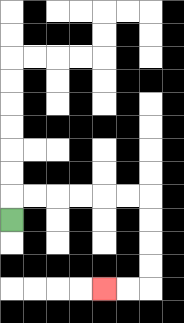{'start': '[0, 9]', 'end': '[4, 12]', 'path_directions': 'U,R,R,R,R,R,R,D,D,D,D,L,L', 'path_coordinates': '[[0, 9], [0, 8], [1, 8], [2, 8], [3, 8], [4, 8], [5, 8], [6, 8], [6, 9], [6, 10], [6, 11], [6, 12], [5, 12], [4, 12]]'}